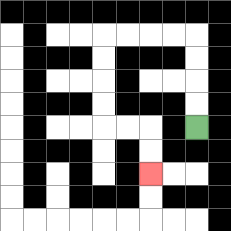{'start': '[8, 5]', 'end': '[6, 7]', 'path_directions': 'U,U,U,U,L,L,L,L,D,D,D,D,R,R,D,D', 'path_coordinates': '[[8, 5], [8, 4], [8, 3], [8, 2], [8, 1], [7, 1], [6, 1], [5, 1], [4, 1], [4, 2], [4, 3], [4, 4], [4, 5], [5, 5], [6, 5], [6, 6], [6, 7]]'}